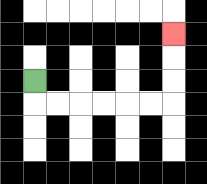{'start': '[1, 3]', 'end': '[7, 1]', 'path_directions': 'D,R,R,R,R,R,R,U,U,U', 'path_coordinates': '[[1, 3], [1, 4], [2, 4], [3, 4], [4, 4], [5, 4], [6, 4], [7, 4], [7, 3], [7, 2], [7, 1]]'}